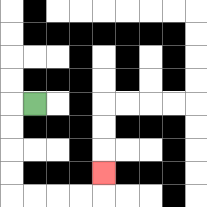{'start': '[1, 4]', 'end': '[4, 7]', 'path_directions': 'L,D,D,D,D,R,R,R,R,U', 'path_coordinates': '[[1, 4], [0, 4], [0, 5], [0, 6], [0, 7], [0, 8], [1, 8], [2, 8], [3, 8], [4, 8], [4, 7]]'}